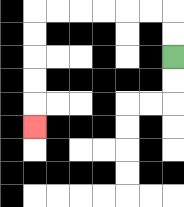{'start': '[7, 2]', 'end': '[1, 5]', 'path_directions': 'U,U,L,L,L,L,L,L,D,D,D,D,D', 'path_coordinates': '[[7, 2], [7, 1], [7, 0], [6, 0], [5, 0], [4, 0], [3, 0], [2, 0], [1, 0], [1, 1], [1, 2], [1, 3], [1, 4], [1, 5]]'}